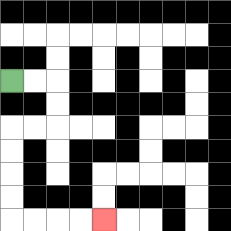{'start': '[0, 3]', 'end': '[4, 9]', 'path_directions': 'R,R,D,D,L,L,D,D,D,D,R,R,R,R', 'path_coordinates': '[[0, 3], [1, 3], [2, 3], [2, 4], [2, 5], [1, 5], [0, 5], [0, 6], [0, 7], [0, 8], [0, 9], [1, 9], [2, 9], [3, 9], [4, 9]]'}